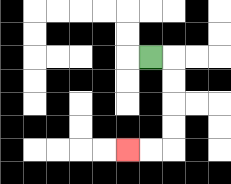{'start': '[6, 2]', 'end': '[5, 6]', 'path_directions': 'R,D,D,D,D,L,L', 'path_coordinates': '[[6, 2], [7, 2], [7, 3], [7, 4], [7, 5], [7, 6], [6, 6], [5, 6]]'}